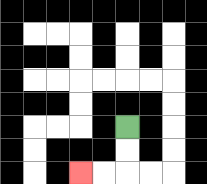{'start': '[5, 5]', 'end': '[3, 7]', 'path_directions': 'D,D,L,L', 'path_coordinates': '[[5, 5], [5, 6], [5, 7], [4, 7], [3, 7]]'}